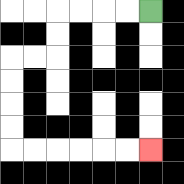{'start': '[6, 0]', 'end': '[6, 6]', 'path_directions': 'L,L,L,L,D,D,L,L,D,D,D,D,R,R,R,R,R,R', 'path_coordinates': '[[6, 0], [5, 0], [4, 0], [3, 0], [2, 0], [2, 1], [2, 2], [1, 2], [0, 2], [0, 3], [0, 4], [0, 5], [0, 6], [1, 6], [2, 6], [3, 6], [4, 6], [5, 6], [6, 6]]'}